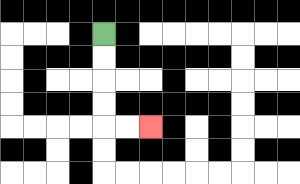{'start': '[4, 1]', 'end': '[6, 5]', 'path_directions': 'D,D,D,D,R,R', 'path_coordinates': '[[4, 1], [4, 2], [4, 3], [4, 4], [4, 5], [5, 5], [6, 5]]'}